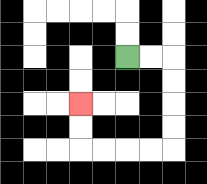{'start': '[5, 2]', 'end': '[3, 4]', 'path_directions': 'R,R,D,D,D,D,L,L,L,L,U,U', 'path_coordinates': '[[5, 2], [6, 2], [7, 2], [7, 3], [7, 4], [7, 5], [7, 6], [6, 6], [5, 6], [4, 6], [3, 6], [3, 5], [3, 4]]'}